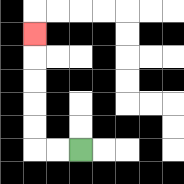{'start': '[3, 6]', 'end': '[1, 1]', 'path_directions': 'L,L,U,U,U,U,U', 'path_coordinates': '[[3, 6], [2, 6], [1, 6], [1, 5], [1, 4], [1, 3], [1, 2], [1, 1]]'}